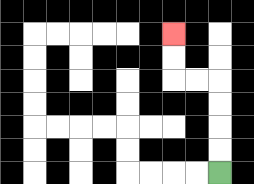{'start': '[9, 7]', 'end': '[7, 1]', 'path_directions': 'U,U,U,U,L,L,U,U', 'path_coordinates': '[[9, 7], [9, 6], [9, 5], [9, 4], [9, 3], [8, 3], [7, 3], [7, 2], [7, 1]]'}